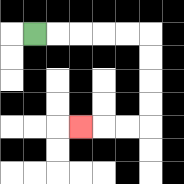{'start': '[1, 1]', 'end': '[3, 5]', 'path_directions': 'R,R,R,R,R,D,D,D,D,L,L,L', 'path_coordinates': '[[1, 1], [2, 1], [3, 1], [4, 1], [5, 1], [6, 1], [6, 2], [6, 3], [6, 4], [6, 5], [5, 5], [4, 5], [3, 5]]'}